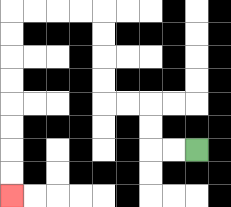{'start': '[8, 6]', 'end': '[0, 8]', 'path_directions': 'L,L,U,U,L,L,U,U,U,U,L,L,L,L,D,D,D,D,D,D,D,D', 'path_coordinates': '[[8, 6], [7, 6], [6, 6], [6, 5], [6, 4], [5, 4], [4, 4], [4, 3], [4, 2], [4, 1], [4, 0], [3, 0], [2, 0], [1, 0], [0, 0], [0, 1], [0, 2], [0, 3], [0, 4], [0, 5], [0, 6], [0, 7], [0, 8]]'}